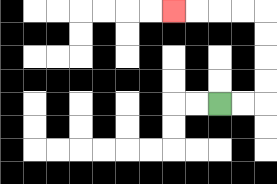{'start': '[9, 4]', 'end': '[7, 0]', 'path_directions': 'R,R,U,U,U,U,L,L,L,L', 'path_coordinates': '[[9, 4], [10, 4], [11, 4], [11, 3], [11, 2], [11, 1], [11, 0], [10, 0], [9, 0], [8, 0], [7, 0]]'}